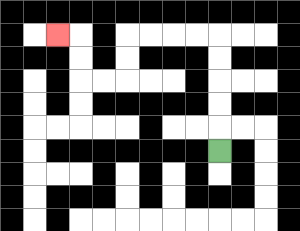{'start': '[9, 6]', 'end': '[2, 1]', 'path_directions': 'U,U,U,U,U,L,L,L,L,D,D,L,L,U,U,L', 'path_coordinates': '[[9, 6], [9, 5], [9, 4], [9, 3], [9, 2], [9, 1], [8, 1], [7, 1], [6, 1], [5, 1], [5, 2], [5, 3], [4, 3], [3, 3], [3, 2], [3, 1], [2, 1]]'}